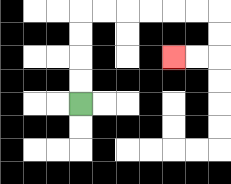{'start': '[3, 4]', 'end': '[7, 2]', 'path_directions': 'U,U,U,U,R,R,R,R,R,R,D,D,L,L', 'path_coordinates': '[[3, 4], [3, 3], [3, 2], [3, 1], [3, 0], [4, 0], [5, 0], [6, 0], [7, 0], [8, 0], [9, 0], [9, 1], [9, 2], [8, 2], [7, 2]]'}